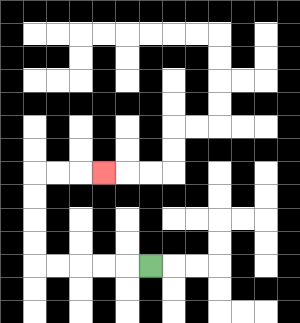{'start': '[6, 11]', 'end': '[4, 7]', 'path_directions': 'L,L,L,L,L,U,U,U,U,R,R,R', 'path_coordinates': '[[6, 11], [5, 11], [4, 11], [3, 11], [2, 11], [1, 11], [1, 10], [1, 9], [1, 8], [1, 7], [2, 7], [3, 7], [4, 7]]'}